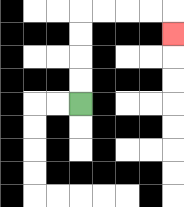{'start': '[3, 4]', 'end': '[7, 1]', 'path_directions': 'U,U,U,U,R,R,R,R,D', 'path_coordinates': '[[3, 4], [3, 3], [3, 2], [3, 1], [3, 0], [4, 0], [5, 0], [6, 0], [7, 0], [7, 1]]'}